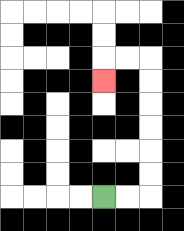{'start': '[4, 8]', 'end': '[4, 3]', 'path_directions': 'R,R,U,U,U,U,U,U,L,L,D', 'path_coordinates': '[[4, 8], [5, 8], [6, 8], [6, 7], [6, 6], [6, 5], [6, 4], [6, 3], [6, 2], [5, 2], [4, 2], [4, 3]]'}